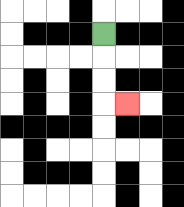{'start': '[4, 1]', 'end': '[5, 4]', 'path_directions': 'D,D,D,R', 'path_coordinates': '[[4, 1], [4, 2], [4, 3], [4, 4], [5, 4]]'}